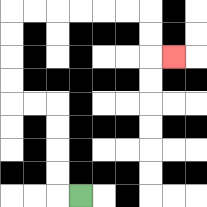{'start': '[3, 8]', 'end': '[7, 2]', 'path_directions': 'L,U,U,U,U,L,L,U,U,U,U,R,R,R,R,R,R,D,D,R', 'path_coordinates': '[[3, 8], [2, 8], [2, 7], [2, 6], [2, 5], [2, 4], [1, 4], [0, 4], [0, 3], [0, 2], [0, 1], [0, 0], [1, 0], [2, 0], [3, 0], [4, 0], [5, 0], [6, 0], [6, 1], [6, 2], [7, 2]]'}